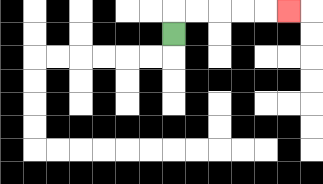{'start': '[7, 1]', 'end': '[12, 0]', 'path_directions': 'U,R,R,R,R,R', 'path_coordinates': '[[7, 1], [7, 0], [8, 0], [9, 0], [10, 0], [11, 0], [12, 0]]'}